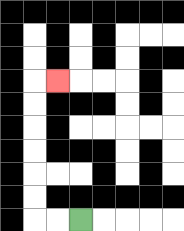{'start': '[3, 9]', 'end': '[2, 3]', 'path_directions': 'L,L,U,U,U,U,U,U,R', 'path_coordinates': '[[3, 9], [2, 9], [1, 9], [1, 8], [1, 7], [1, 6], [1, 5], [1, 4], [1, 3], [2, 3]]'}